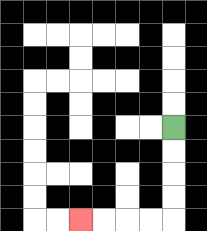{'start': '[7, 5]', 'end': '[3, 9]', 'path_directions': 'D,D,D,D,L,L,L,L', 'path_coordinates': '[[7, 5], [7, 6], [7, 7], [7, 8], [7, 9], [6, 9], [5, 9], [4, 9], [3, 9]]'}